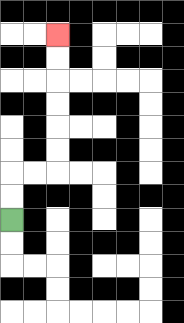{'start': '[0, 9]', 'end': '[2, 1]', 'path_directions': 'U,U,R,R,U,U,U,U,U,U', 'path_coordinates': '[[0, 9], [0, 8], [0, 7], [1, 7], [2, 7], [2, 6], [2, 5], [2, 4], [2, 3], [2, 2], [2, 1]]'}